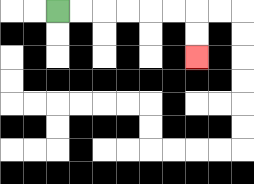{'start': '[2, 0]', 'end': '[8, 2]', 'path_directions': 'R,R,R,R,R,R,D,D', 'path_coordinates': '[[2, 0], [3, 0], [4, 0], [5, 0], [6, 0], [7, 0], [8, 0], [8, 1], [8, 2]]'}